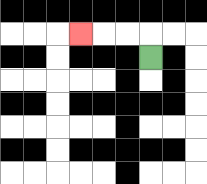{'start': '[6, 2]', 'end': '[3, 1]', 'path_directions': 'U,L,L,L', 'path_coordinates': '[[6, 2], [6, 1], [5, 1], [4, 1], [3, 1]]'}